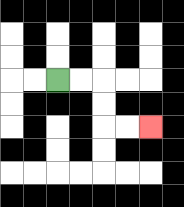{'start': '[2, 3]', 'end': '[6, 5]', 'path_directions': 'R,R,D,D,R,R', 'path_coordinates': '[[2, 3], [3, 3], [4, 3], [4, 4], [4, 5], [5, 5], [6, 5]]'}